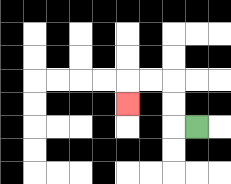{'start': '[8, 5]', 'end': '[5, 4]', 'path_directions': 'L,U,U,L,L,D', 'path_coordinates': '[[8, 5], [7, 5], [7, 4], [7, 3], [6, 3], [5, 3], [5, 4]]'}